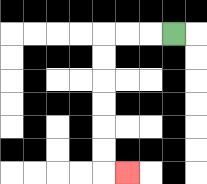{'start': '[7, 1]', 'end': '[5, 7]', 'path_directions': 'L,L,L,D,D,D,D,D,D,R', 'path_coordinates': '[[7, 1], [6, 1], [5, 1], [4, 1], [4, 2], [4, 3], [4, 4], [4, 5], [4, 6], [4, 7], [5, 7]]'}